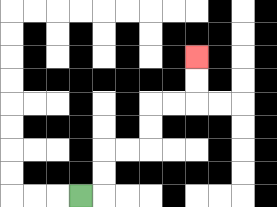{'start': '[3, 8]', 'end': '[8, 2]', 'path_directions': 'R,U,U,R,R,U,U,R,R,U,U', 'path_coordinates': '[[3, 8], [4, 8], [4, 7], [4, 6], [5, 6], [6, 6], [6, 5], [6, 4], [7, 4], [8, 4], [8, 3], [8, 2]]'}